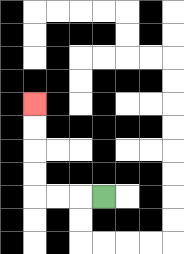{'start': '[4, 8]', 'end': '[1, 4]', 'path_directions': 'L,L,L,U,U,U,U', 'path_coordinates': '[[4, 8], [3, 8], [2, 8], [1, 8], [1, 7], [1, 6], [1, 5], [1, 4]]'}